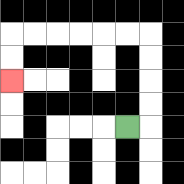{'start': '[5, 5]', 'end': '[0, 3]', 'path_directions': 'R,U,U,U,U,L,L,L,L,L,L,D,D', 'path_coordinates': '[[5, 5], [6, 5], [6, 4], [6, 3], [6, 2], [6, 1], [5, 1], [4, 1], [3, 1], [2, 1], [1, 1], [0, 1], [0, 2], [0, 3]]'}